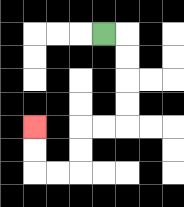{'start': '[4, 1]', 'end': '[1, 5]', 'path_directions': 'R,D,D,D,D,L,L,D,D,L,L,U,U', 'path_coordinates': '[[4, 1], [5, 1], [5, 2], [5, 3], [5, 4], [5, 5], [4, 5], [3, 5], [3, 6], [3, 7], [2, 7], [1, 7], [1, 6], [1, 5]]'}